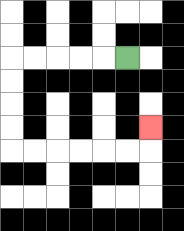{'start': '[5, 2]', 'end': '[6, 5]', 'path_directions': 'L,L,L,L,L,D,D,D,D,R,R,R,R,R,R,U', 'path_coordinates': '[[5, 2], [4, 2], [3, 2], [2, 2], [1, 2], [0, 2], [0, 3], [0, 4], [0, 5], [0, 6], [1, 6], [2, 6], [3, 6], [4, 6], [5, 6], [6, 6], [6, 5]]'}